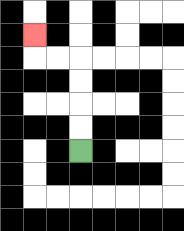{'start': '[3, 6]', 'end': '[1, 1]', 'path_directions': 'U,U,U,U,L,L,U', 'path_coordinates': '[[3, 6], [3, 5], [3, 4], [3, 3], [3, 2], [2, 2], [1, 2], [1, 1]]'}